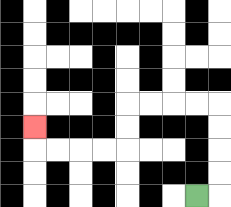{'start': '[8, 8]', 'end': '[1, 5]', 'path_directions': 'R,U,U,U,U,L,L,L,L,D,D,L,L,L,L,U', 'path_coordinates': '[[8, 8], [9, 8], [9, 7], [9, 6], [9, 5], [9, 4], [8, 4], [7, 4], [6, 4], [5, 4], [5, 5], [5, 6], [4, 6], [3, 6], [2, 6], [1, 6], [1, 5]]'}